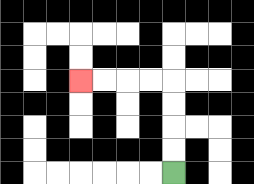{'start': '[7, 7]', 'end': '[3, 3]', 'path_directions': 'U,U,U,U,L,L,L,L', 'path_coordinates': '[[7, 7], [7, 6], [7, 5], [7, 4], [7, 3], [6, 3], [5, 3], [4, 3], [3, 3]]'}